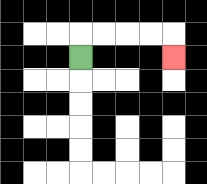{'start': '[3, 2]', 'end': '[7, 2]', 'path_directions': 'U,R,R,R,R,D', 'path_coordinates': '[[3, 2], [3, 1], [4, 1], [5, 1], [6, 1], [7, 1], [7, 2]]'}